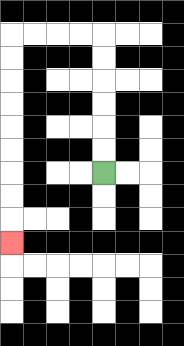{'start': '[4, 7]', 'end': '[0, 10]', 'path_directions': 'U,U,U,U,U,U,L,L,L,L,D,D,D,D,D,D,D,D,D', 'path_coordinates': '[[4, 7], [4, 6], [4, 5], [4, 4], [4, 3], [4, 2], [4, 1], [3, 1], [2, 1], [1, 1], [0, 1], [0, 2], [0, 3], [0, 4], [0, 5], [0, 6], [0, 7], [0, 8], [0, 9], [0, 10]]'}